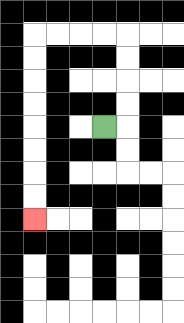{'start': '[4, 5]', 'end': '[1, 9]', 'path_directions': 'R,U,U,U,U,L,L,L,L,D,D,D,D,D,D,D,D', 'path_coordinates': '[[4, 5], [5, 5], [5, 4], [5, 3], [5, 2], [5, 1], [4, 1], [3, 1], [2, 1], [1, 1], [1, 2], [1, 3], [1, 4], [1, 5], [1, 6], [1, 7], [1, 8], [1, 9]]'}